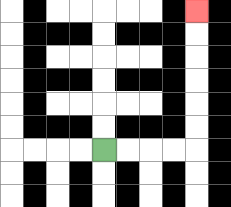{'start': '[4, 6]', 'end': '[8, 0]', 'path_directions': 'R,R,R,R,U,U,U,U,U,U', 'path_coordinates': '[[4, 6], [5, 6], [6, 6], [7, 6], [8, 6], [8, 5], [8, 4], [8, 3], [8, 2], [8, 1], [8, 0]]'}